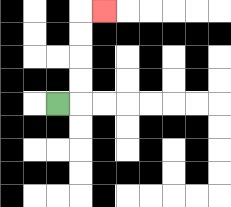{'start': '[2, 4]', 'end': '[4, 0]', 'path_directions': 'R,U,U,U,U,R', 'path_coordinates': '[[2, 4], [3, 4], [3, 3], [3, 2], [3, 1], [3, 0], [4, 0]]'}